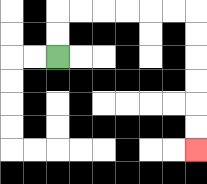{'start': '[2, 2]', 'end': '[8, 6]', 'path_directions': 'U,U,R,R,R,R,R,R,D,D,D,D,D,D', 'path_coordinates': '[[2, 2], [2, 1], [2, 0], [3, 0], [4, 0], [5, 0], [6, 0], [7, 0], [8, 0], [8, 1], [8, 2], [8, 3], [8, 4], [8, 5], [8, 6]]'}